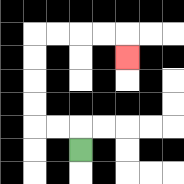{'start': '[3, 6]', 'end': '[5, 2]', 'path_directions': 'U,L,L,U,U,U,U,R,R,R,R,D', 'path_coordinates': '[[3, 6], [3, 5], [2, 5], [1, 5], [1, 4], [1, 3], [1, 2], [1, 1], [2, 1], [3, 1], [4, 1], [5, 1], [5, 2]]'}